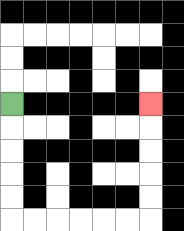{'start': '[0, 4]', 'end': '[6, 4]', 'path_directions': 'D,D,D,D,D,R,R,R,R,R,R,U,U,U,U,U', 'path_coordinates': '[[0, 4], [0, 5], [0, 6], [0, 7], [0, 8], [0, 9], [1, 9], [2, 9], [3, 9], [4, 9], [5, 9], [6, 9], [6, 8], [6, 7], [6, 6], [6, 5], [6, 4]]'}